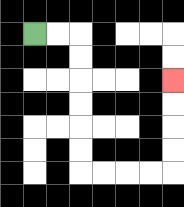{'start': '[1, 1]', 'end': '[7, 3]', 'path_directions': 'R,R,D,D,D,D,D,D,R,R,R,R,U,U,U,U', 'path_coordinates': '[[1, 1], [2, 1], [3, 1], [3, 2], [3, 3], [3, 4], [3, 5], [3, 6], [3, 7], [4, 7], [5, 7], [6, 7], [7, 7], [7, 6], [7, 5], [7, 4], [7, 3]]'}